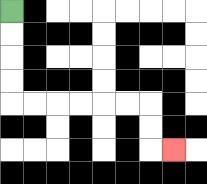{'start': '[0, 0]', 'end': '[7, 6]', 'path_directions': 'D,D,D,D,R,R,R,R,R,R,D,D,R', 'path_coordinates': '[[0, 0], [0, 1], [0, 2], [0, 3], [0, 4], [1, 4], [2, 4], [3, 4], [4, 4], [5, 4], [6, 4], [6, 5], [6, 6], [7, 6]]'}